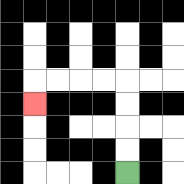{'start': '[5, 7]', 'end': '[1, 4]', 'path_directions': 'U,U,U,U,L,L,L,L,D', 'path_coordinates': '[[5, 7], [5, 6], [5, 5], [5, 4], [5, 3], [4, 3], [3, 3], [2, 3], [1, 3], [1, 4]]'}